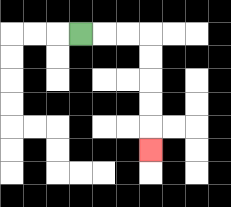{'start': '[3, 1]', 'end': '[6, 6]', 'path_directions': 'R,R,R,D,D,D,D,D', 'path_coordinates': '[[3, 1], [4, 1], [5, 1], [6, 1], [6, 2], [6, 3], [6, 4], [6, 5], [6, 6]]'}